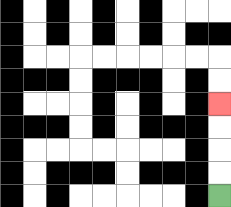{'start': '[9, 8]', 'end': '[9, 4]', 'path_directions': 'U,U,U,U', 'path_coordinates': '[[9, 8], [9, 7], [9, 6], [9, 5], [9, 4]]'}